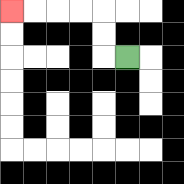{'start': '[5, 2]', 'end': '[0, 0]', 'path_directions': 'L,U,U,L,L,L,L', 'path_coordinates': '[[5, 2], [4, 2], [4, 1], [4, 0], [3, 0], [2, 0], [1, 0], [0, 0]]'}